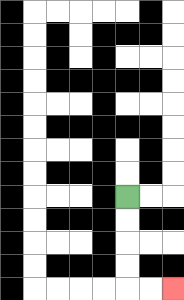{'start': '[5, 8]', 'end': '[7, 12]', 'path_directions': 'D,D,D,D,R,R', 'path_coordinates': '[[5, 8], [5, 9], [5, 10], [5, 11], [5, 12], [6, 12], [7, 12]]'}